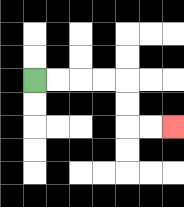{'start': '[1, 3]', 'end': '[7, 5]', 'path_directions': 'R,R,R,R,D,D,R,R', 'path_coordinates': '[[1, 3], [2, 3], [3, 3], [4, 3], [5, 3], [5, 4], [5, 5], [6, 5], [7, 5]]'}